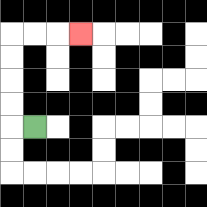{'start': '[1, 5]', 'end': '[3, 1]', 'path_directions': 'L,U,U,U,U,R,R,R', 'path_coordinates': '[[1, 5], [0, 5], [0, 4], [0, 3], [0, 2], [0, 1], [1, 1], [2, 1], [3, 1]]'}